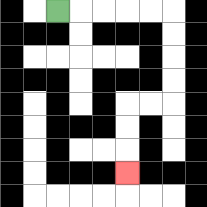{'start': '[2, 0]', 'end': '[5, 7]', 'path_directions': 'R,R,R,R,R,D,D,D,D,L,L,D,D,D', 'path_coordinates': '[[2, 0], [3, 0], [4, 0], [5, 0], [6, 0], [7, 0], [7, 1], [7, 2], [7, 3], [7, 4], [6, 4], [5, 4], [5, 5], [5, 6], [5, 7]]'}